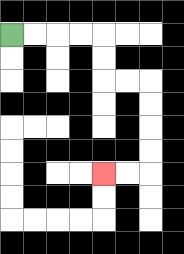{'start': '[0, 1]', 'end': '[4, 7]', 'path_directions': 'R,R,R,R,D,D,R,R,D,D,D,D,L,L', 'path_coordinates': '[[0, 1], [1, 1], [2, 1], [3, 1], [4, 1], [4, 2], [4, 3], [5, 3], [6, 3], [6, 4], [6, 5], [6, 6], [6, 7], [5, 7], [4, 7]]'}